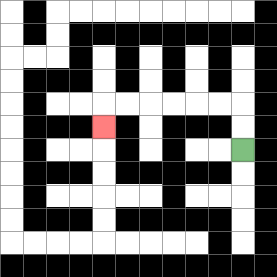{'start': '[10, 6]', 'end': '[4, 5]', 'path_directions': 'U,U,L,L,L,L,L,L,D', 'path_coordinates': '[[10, 6], [10, 5], [10, 4], [9, 4], [8, 4], [7, 4], [6, 4], [5, 4], [4, 4], [4, 5]]'}